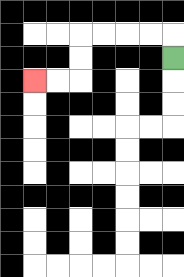{'start': '[7, 2]', 'end': '[1, 3]', 'path_directions': 'U,L,L,L,L,D,D,L,L', 'path_coordinates': '[[7, 2], [7, 1], [6, 1], [5, 1], [4, 1], [3, 1], [3, 2], [3, 3], [2, 3], [1, 3]]'}